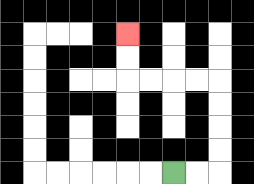{'start': '[7, 7]', 'end': '[5, 1]', 'path_directions': 'R,R,U,U,U,U,L,L,L,L,U,U', 'path_coordinates': '[[7, 7], [8, 7], [9, 7], [9, 6], [9, 5], [9, 4], [9, 3], [8, 3], [7, 3], [6, 3], [5, 3], [5, 2], [5, 1]]'}